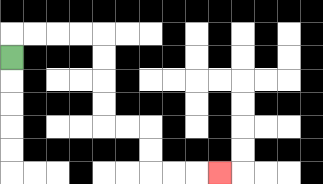{'start': '[0, 2]', 'end': '[9, 7]', 'path_directions': 'U,R,R,R,R,D,D,D,D,R,R,D,D,R,R,R', 'path_coordinates': '[[0, 2], [0, 1], [1, 1], [2, 1], [3, 1], [4, 1], [4, 2], [4, 3], [4, 4], [4, 5], [5, 5], [6, 5], [6, 6], [6, 7], [7, 7], [8, 7], [9, 7]]'}